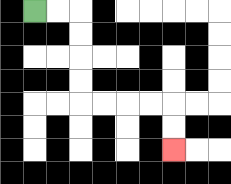{'start': '[1, 0]', 'end': '[7, 6]', 'path_directions': 'R,R,D,D,D,D,R,R,R,R,D,D', 'path_coordinates': '[[1, 0], [2, 0], [3, 0], [3, 1], [3, 2], [3, 3], [3, 4], [4, 4], [5, 4], [6, 4], [7, 4], [7, 5], [7, 6]]'}